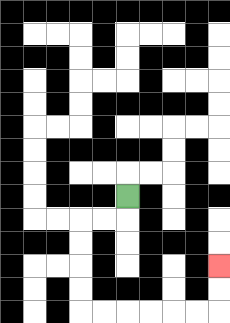{'start': '[5, 8]', 'end': '[9, 11]', 'path_directions': 'D,L,L,D,D,D,D,R,R,R,R,R,R,U,U', 'path_coordinates': '[[5, 8], [5, 9], [4, 9], [3, 9], [3, 10], [3, 11], [3, 12], [3, 13], [4, 13], [5, 13], [6, 13], [7, 13], [8, 13], [9, 13], [9, 12], [9, 11]]'}